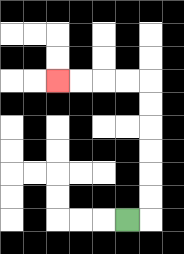{'start': '[5, 9]', 'end': '[2, 3]', 'path_directions': 'R,U,U,U,U,U,U,L,L,L,L', 'path_coordinates': '[[5, 9], [6, 9], [6, 8], [6, 7], [6, 6], [6, 5], [6, 4], [6, 3], [5, 3], [4, 3], [3, 3], [2, 3]]'}